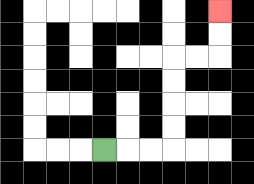{'start': '[4, 6]', 'end': '[9, 0]', 'path_directions': 'R,R,R,U,U,U,U,R,R,U,U', 'path_coordinates': '[[4, 6], [5, 6], [6, 6], [7, 6], [7, 5], [7, 4], [7, 3], [7, 2], [8, 2], [9, 2], [9, 1], [9, 0]]'}